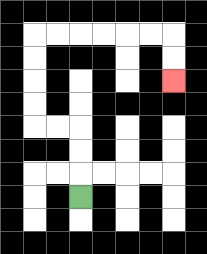{'start': '[3, 8]', 'end': '[7, 3]', 'path_directions': 'U,U,U,L,L,U,U,U,U,R,R,R,R,R,R,D,D', 'path_coordinates': '[[3, 8], [3, 7], [3, 6], [3, 5], [2, 5], [1, 5], [1, 4], [1, 3], [1, 2], [1, 1], [2, 1], [3, 1], [4, 1], [5, 1], [6, 1], [7, 1], [7, 2], [7, 3]]'}